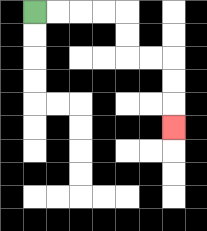{'start': '[1, 0]', 'end': '[7, 5]', 'path_directions': 'R,R,R,R,D,D,R,R,D,D,D', 'path_coordinates': '[[1, 0], [2, 0], [3, 0], [4, 0], [5, 0], [5, 1], [5, 2], [6, 2], [7, 2], [7, 3], [7, 4], [7, 5]]'}